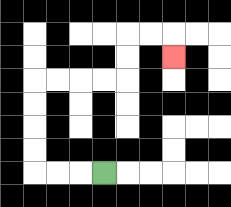{'start': '[4, 7]', 'end': '[7, 2]', 'path_directions': 'L,L,L,U,U,U,U,R,R,R,R,U,U,R,R,D', 'path_coordinates': '[[4, 7], [3, 7], [2, 7], [1, 7], [1, 6], [1, 5], [1, 4], [1, 3], [2, 3], [3, 3], [4, 3], [5, 3], [5, 2], [5, 1], [6, 1], [7, 1], [7, 2]]'}